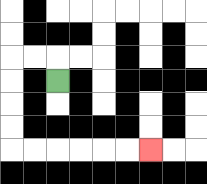{'start': '[2, 3]', 'end': '[6, 6]', 'path_directions': 'U,L,L,D,D,D,D,R,R,R,R,R,R', 'path_coordinates': '[[2, 3], [2, 2], [1, 2], [0, 2], [0, 3], [0, 4], [0, 5], [0, 6], [1, 6], [2, 6], [3, 6], [4, 6], [5, 6], [6, 6]]'}